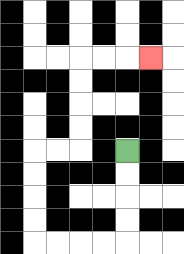{'start': '[5, 6]', 'end': '[6, 2]', 'path_directions': 'D,D,D,D,L,L,L,L,U,U,U,U,R,R,U,U,U,U,R,R,R', 'path_coordinates': '[[5, 6], [5, 7], [5, 8], [5, 9], [5, 10], [4, 10], [3, 10], [2, 10], [1, 10], [1, 9], [1, 8], [1, 7], [1, 6], [2, 6], [3, 6], [3, 5], [3, 4], [3, 3], [3, 2], [4, 2], [5, 2], [6, 2]]'}